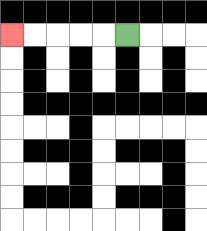{'start': '[5, 1]', 'end': '[0, 1]', 'path_directions': 'L,L,L,L,L', 'path_coordinates': '[[5, 1], [4, 1], [3, 1], [2, 1], [1, 1], [0, 1]]'}